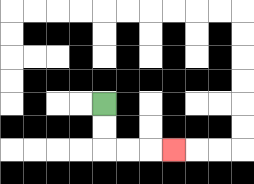{'start': '[4, 4]', 'end': '[7, 6]', 'path_directions': 'D,D,R,R,R', 'path_coordinates': '[[4, 4], [4, 5], [4, 6], [5, 6], [6, 6], [7, 6]]'}